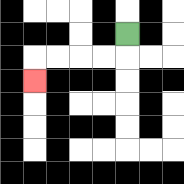{'start': '[5, 1]', 'end': '[1, 3]', 'path_directions': 'D,L,L,L,L,D', 'path_coordinates': '[[5, 1], [5, 2], [4, 2], [3, 2], [2, 2], [1, 2], [1, 3]]'}